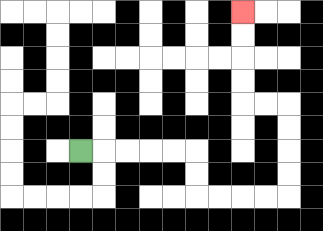{'start': '[3, 6]', 'end': '[10, 0]', 'path_directions': 'R,R,R,R,R,D,D,R,R,R,R,U,U,U,U,L,L,U,U,U,U', 'path_coordinates': '[[3, 6], [4, 6], [5, 6], [6, 6], [7, 6], [8, 6], [8, 7], [8, 8], [9, 8], [10, 8], [11, 8], [12, 8], [12, 7], [12, 6], [12, 5], [12, 4], [11, 4], [10, 4], [10, 3], [10, 2], [10, 1], [10, 0]]'}